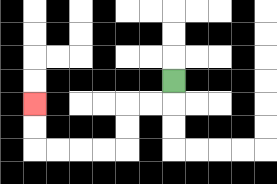{'start': '[7, 3]', 'end': '[1, 4]', 'path_directions': 'D,L,L,D,D,L,L,L,L,U,U', 'path_coordinates': '[[7, 3], [7, 4], [6, 4], [5, 4], [5, 5], [5, 6], [4, 6], [3, 6], [2, 6], [1, 6], [1, 5], [1, 4]]'}